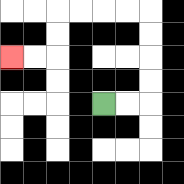{'start': '[4, 4]', 'end': '[0, 2]', 'path_directions': 'R,R,U,U,U,U,L,L,L,L,D,D,L,L', 'path_coordinates': '[[4, 4], [5, 4], [6, 4], [6, 3], [6, 2], [6, 1], [6, 0], [5, 0], [4, 0], [3, 0], [2, 0], [2, 1], [2, 2], [1, 2], [0, 2]]'}